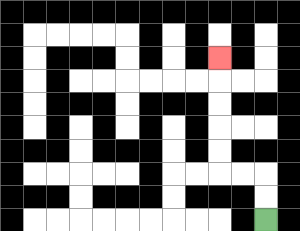{'start': '[11, 9]', 'end': '[9, 2]', 'path_directions': 'U,U,L,L,U,U,U,U,U', 'path_coordinates': '[[11, 9], [11, 8], [11, 7], [10, 7], [9, 7], [9, 6], [9, 5], [9, 4], [9, 3], [9, 2]]'}